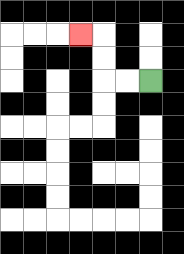{'start': '[6, 3]', 'end': '[3, 1]', 'path_directions': 'L,L,U,U,L', 'path_coordinates': '[[6, 3], [5, 3], [4, 3], [4, 2], [4, 1], [3, 1]]'}